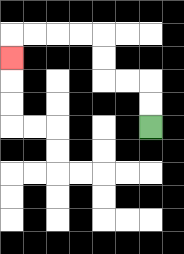{'start': '[6, 5]', 'end': '[0, 2]', 'path_directions': 'U,U,L,L,U,U,L,L,L,L,D', 'path_coordinates': '[[6, 5], [6, 4], [6, 3], [5, 3], [4, 3], [4, 2], [4, 1], [3, 1], [2, 1], [1, 1], [0, 1], [0, 2]]'}